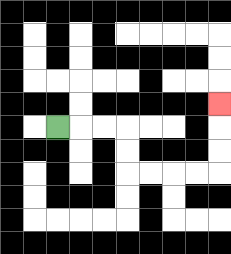{'start': '[2, 5]', 'end': '[9, 4]', 'path_directions': 'R,R,R,D,D,R,R,R,R,U,U,U', 'path_coordinates': '[[2, 5], [3, 5], [4, 5], [5, 5], [5, 6], [5, 7], [6, 7], [7, 7], [8, 7], [9, 7], [9, 6], [9, 5], [9, 4]]'}